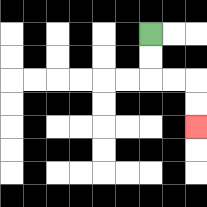{'start': '[6, 1]', 'end': '[8, 5]', 'path_directions': 'D,D,R,R,D,D', 'path_coordinates': '[[6, 1], [6, 2], [6, 3], [7, 3], [8, 3], [8, 4], [8, 5]]'}